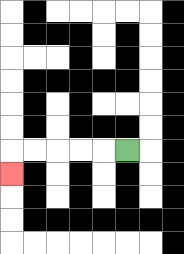{'start': '[5, 6]', 'end': '[0, 7]', 'path_directions': 'L,L,L,L,L,D', 'path_coordinates': '[[5, 6], [4, 6], [3, 6], [2, 6], [1, 6], [0, 6], [0, 7]]'}